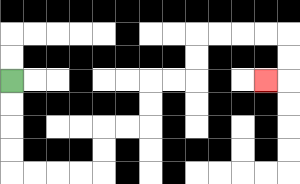{'start': '[0, 3]', 'end': '[11, 3]', 'path_directions': 'D,D,D,D,R,R,R,R,U,U,R,R,U,U,R,R,U,U,R,R,R,R,D,D,L', 'path_coordinates': '[[0, 3], [0, 4], [0, 5], [0, 6], [0, 7], [1, 7], [2, 7], [3, 7], [4, 7], [4, 6], [4, 5], [5, 5], [6, 5], [6, 4], [6, 3], [7, 3], [8, 3], [8, 2], [8, 1], [9, 1], [10, 1], [11, 1], [12, 1], [12, 2], [12, 3], [11, 3]]'}